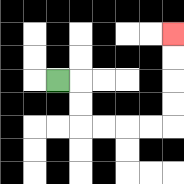{'start': '[2, 3]', 'end': '[7, 1]', 'path_directions': 'R,D,D,R,R,R,R,U,U,U,U', 'path_coordinates': '[[2, 3], [3, 3], [3, 4], [3, 5], [4, 5], [5, 5], [6, 5], [7, 5], [7, 4], [7, 3], [7, 2], [7, 1]]'}